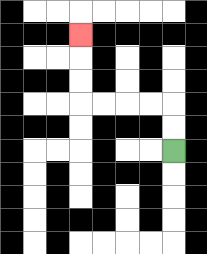{'start': '[7, 6]', 'end': '[3, 1]', 'path_directions': 'U,U,L,L,L,L,U,U,U', 'path_coordinates': '[[7, 6], [7, 5], [7, 4], [6, 4], [5, 4], [4, 4], [3, 4], [3, 3], [3, 2], [3, 1]]'}